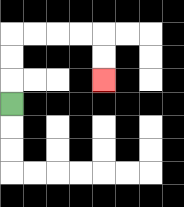{'start': '[0, 4]', 'end': '[4, 3]', 'path_directions': 'U,U,U,R,R,R,R,D,D', 'path_coordinates': '[[0, 4], [0, 3], [0, 2], [0, 1], [1, 1], [2, 1], [3, 1], [4, 1], [4, 2], [4, 3]]'}